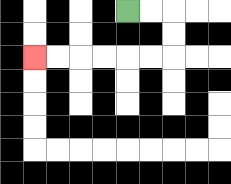{'start': '[5, 0]', 'end': '[1, 2]', 'path_directions': 'R,R,D,D,L,L,L,L,L,L', 'path_coordinates': '[[5, 0], [6, 0], [7, 0], [7, 1], [7, 2], [6, 2], [5, 2], [4, 2], [3, 2], [2, 2], [1, 2]]'}